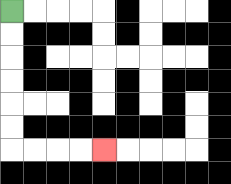{'start': '[0, 0]', 'end': '[4, 6]', 'path_directions': 'D,D,D,D,D,D,R,R,R,R', 'path_coordinates': '[[0, 0], [0, 1], [0, 2], [0, 3], [0, 4], [0, 5], [0, 6], [1, 6], [2, 6], [3, 6], [4, 6]]'}